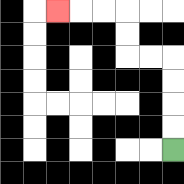{'start': '[7, 6]', 'end': '[2, 0]', 'path_directions': 'U,U,U,U,L,L,U,U,L,L,L', 'path_coordinates': '[[7, 6], [7, 5], [7, 4], [7, 3], [7, 2], [6, 2], [5, 2], [5, 1], [5, 0], [4, 0], [3, 0], [2, 0]]'}